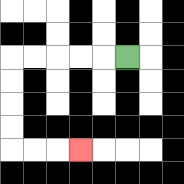{'start': '[5, 2]', 'end': '[3, 6]', 'path_directions': 'L,L,L,L,L,D,D,D,D,R,R,R', 'path_coordinates': '[[5, 2], [4, 2], [3, 2], [2, 2], [1, 2], [0, 2], [0, 3], [0, 4], [0, 5], [0, 6], [1, 6], [2, 6], [3, 6]]'}